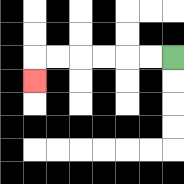{'start': '[7, 2]', 'end': '[1, 3]', 'path_directions': 'L,L,L,L,L,L,D', 'path_coordinates': '[[7, 2], [6, 2], [5, 2], [4, 2], [3, 2], [2, 2], [1, 2], [1, 3]]'}